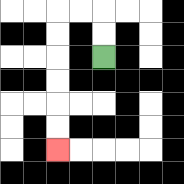{'start': '[4, 2]', 'end': '[2, 6]', 'path_directions': 'U,U,L,L,D,D,D,D,D,D', 'path_coordinates': '[[4, 2], [4, 1], [4, 0], [3, 0], [2, 0], [2, 1], [2, 2], [2, 3], [2, 4], [2, 5], [2, 6]]'}